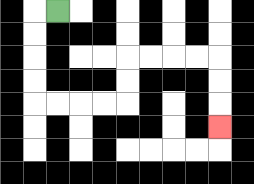{'start': '[2, 0]', 'end': '[9, 5]', 'path_directions': 'L,D,D,D,D,R,R,R,R,U,U,R,R,R,R,D,D,D', 'path_coordinates': '[[2, 0], [1, 0], [1, 1], [1, 2], [1, 3], [1, 4], [2, 4], [3, 4], [4, 4], [5, 4], [5, 3], [5, 2], [6, 2], [7, 2], [8, 2], [9, 2], [9, 3], [9, 4], [9, 5]]'}